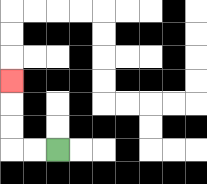{'start': '[2, 6]', 'end': '[0, 3]', 'path_directions': 'L,L,U,U,U', 'path_coordinates': '[[2, 6], [1, 6], [0, 6], [0, 5], [0, 4], [0, 3]]'}